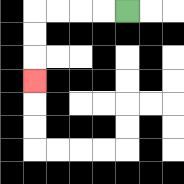{'start': '[5, 0]', 'end': '[1, 3]', 'path_directions': 'L,L,L,L,D,D,D', 'path_coordinates': '[[5, 0], [4, 0], [3, 0], [2, 0], [1, 0], [1, 1], [1, 2], [1, 3]]'}